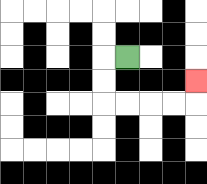{'start': '[5, 2]', 'end': '[8, 3]', 'path_directions': 'L,D,D,R,R,R,R,U', 'path_coordinates': '[[5, 2], [4, 2], [4, 3], [4, 4], [5, 4], [6, 4], [7, 4], [8, 4], [8, 3]]'}